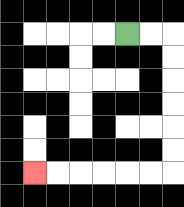{'start': '[5, 1]', 'end': '[1, 7]', 'path_directions': 'R,R,D,D,D,D,D,D,L,L,L,L,L,L', 'path_coordinates': '[[5, 1], [6, 1], [7, 1], [7, 2], [7, 3], [7, 4], [7, 5], [7, 6], [7, 7], [6, 7], [5, 7], [4, 7], [3, 7], [2, 7], [1, 7]]'}